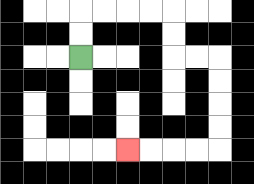{'start': '[3, 2]', 'end': '[5, 6]', 'path_directions': 'U,U,R,R,R,R,D,D,R,R,D,D,D,D,L,L,L,L', 'path_coordinates': '[[3, 2], [3, 1], [3, 0], [4, 0], [5, 0], [6, 0], [7, 0], [7, 1], [7, 2], [8, 2], [9, 2], [9, 3], [9, 4], [9, 5], [9, 6], [8, 6], [7, 6], [6, 6], [5, 6]]'}